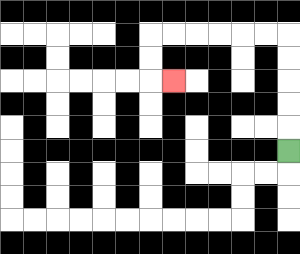{'start': '[12, 6]', 'end': '[7, 3]', 'path_directions': 'U,U,U,U,U,L,L,L,L,L,L,D,D,R', 'path_coordinates': '[[12, 6], [12, 5], [12, 4], [12, 3], [12, 2], [12, 1], [11, 1], [10, 1], [9, 1], [8, 1], [7, 1], [6, 1], [6, 2], [6, 3], [7, 3]]'}